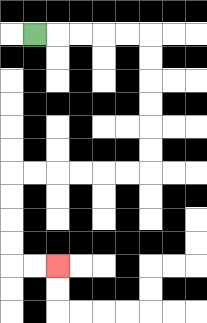{'start': '[1, 1]', 'end': '[2, 11]', 'path_directions': 'R,R,R,R,R,D,D,D,D,D,D,L,L,L,L,L,L,D,D,D,D,R,R', 'path_coordinates': '[[1, 1], [2, 1], [3, 1], [4, 1], [5, 1], [6, 1], [6, 2], [6, 3], [6, 4], [6, 5], [6, 6], [6, 7], [5, 7], [4, 7], [3, 7], [2, 7], [1, 7], [0, 7], [0, 8], [0, 9], [0, 10], [0, 11], [1, 11], [2, 11]]'}